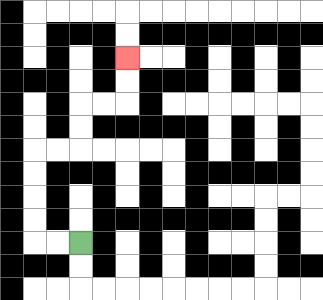{'start': '[3, 10]', 'end': '[5, 2]', 'path_directions': 'L,L,U,U,U,U,R,R,U,U,R,R,U,U', 'path_coordinates': '[[3, 10], [2, 10], [1, 10], [1, 9], [1, 8], [1, 7], [1, 6], [2, 6], [3, 6], [3, 5], [3, 4], [4, 4], [5, 4], [5, 3], [5, 2]]'}